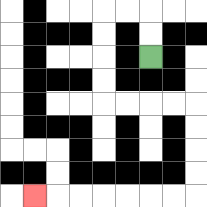{'start': '[6, 2]', 'end': '[1, 8]', 'path_directions': 'U,U,L,L,D,D,D,D,R,R,R,R,D,D,D,D,L,L,L,L,L,L,L', 'path_coordinates': '[[6, 2], [6, 1], [6, 0], [5, 0], [4, 0], [4, 1], [4, 2], [4, 3], [4, 4], [5, 4], [6, 4], [7, 4], [8, 4], [8, 5], [8, 6], [8, 7], [8, 8], [7, 8], [6, 8], [5, 8], [4, 8], [3, 8], [2, 8], [1, 8]]'}